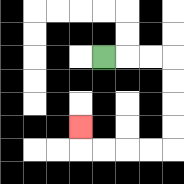{'start': '[4, 2]', 'end': '[3, 5]', 'path_directions': 'R,R,R,D,D,D,D,L,L,L,L,U', 'path_coordinates': '[[4, 2], [5, 2], [6, 2], [7, 2], [7, 3], [7, 4], [7, 5], [7, 6], [6, 6], [5, 6], [4, 6], [3, 6], [3, 5]]'}